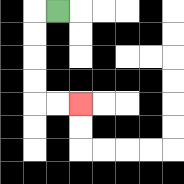{'start': '[2, 0]', 'end': '[3, 4]', 'path_directions': 'L,D,D,D,D,R,R', 'path_coordinates': '[[2, 0], [1, 0], [1, 1], [1, 2], [1, 3], [1, 4], [2, 4], [3, 4]]'}